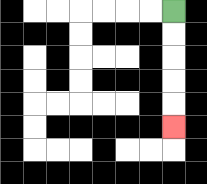{'start': '[7, 0]', 'end': '[7, 5]', 'path_directions': 'D,D,D,D,D', 'path_coordinates': '[[7, 0], [7, 1], [7, 2], [7, 3], [7, 4], [7, 5]]'}